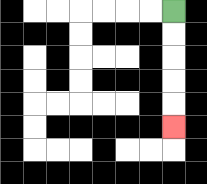{'start': '[7, 0]', 'end': '[7, 5]', 'path_directions': 'D,D,D,D,D', 'path_coordinates': '[[7, 0], [7, 1], [7, 2], [7, 3], [7, 4], [7, 5]]'}